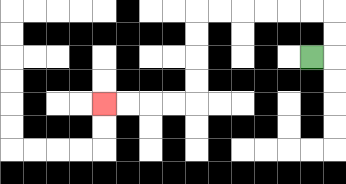{'start': '[13, 2]', 'end': '[4, 4]', 'path_directions': 'R,U,U,L,L,L,L,L,L,D,D,D,D,L,L,L,L', 'path_coordinates': '[[13, 2], [14, 2], [14, 1], [14, 0], [13, 0], [12, 0], [11, 0], [10, 0], [9, 0], [8, 0], [8, 1], [8, 2], [8, 3], [8, 4], [7, 4], [6, 4], [5, 4], [4, 4]]'}